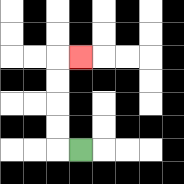{'start': '[3, 6]', 'end': '[3, 2]', 'path_directions': 'L,U,U,U,U,R', 'path_coordinates': '[[3, 6], [2, 6], [2, 5], [2, 4], [2, 3], [2, 2], [3, 2]]'}